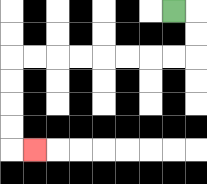{'start': '[7, 0]', 'end': '[1, 6]', 'path_directions': 'R,D,D,L,L,L,L,L,L,L,L,D,D,D,D,R', 'path_coordinates': '[[7, 0], [8, 0], [8, 1], [8, 2], [7, 2], [6, 2], [5, 2], [4, 2], [3, 2], [2, 2], [1, 2], [0, 2], [0, 3], [0, 4], [0, 5], [0, 6], [1, 6]]'}